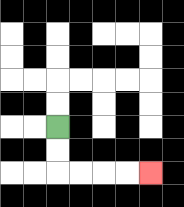{'start': '[2, 5]', 'end': '[6, 7]', 'path_directions': 'D,D,R,R,R,R', 'path_coordinates': '[[2, 5], [2, 6], [2, 7], [3, 7], [4, 7], [5, 7], [6, 7]]'}